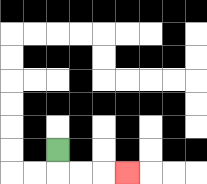{'start': '[2, 6]', 'end': '[5, 7]', 'path_directions': 'D,R,R,R', 'path_coordinates': '[[2, 6], [2, 7], [3, 7], [4, 7], [5, 7]]'}